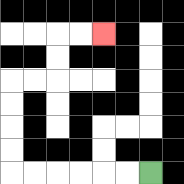{'start': '[6, 7]', 'end': '[4, 1]', 'path_directions': 'L,L,L,L,L,L,U,U,U,U,R,R,U,U,R,R', 'path_coordinates': '[[6, 7], [5, 7], [4, 7], [3, 7], [2, 7], [1, 7], [0, 7], [0, 6], [0, 5], [0, 4], [0, 3], [1, 3], [2, 3], [2, 2], [2, 1], [3, 1], [4, 1]]'}